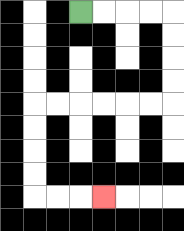{'start': '[3, 0]', 'end': '[4, 8]', 'path_directions': 'R,R,R,R,D,D,D,D,L,L,L,L,L,L,D,D,D,D,R,R,R', 'path_coordinates': '[[3, 0], [4, 0], [5, 0], [6, 0], [7, 0], [7, 1], [7, 2], [7, 3], [7, 4], [6, 4], [5, 4], [4, 4], [3, 4], [2, 4], [1, 4], [1, 5], [1, 6], [1, 7], [1, 8], [2, 8], [3, 8], [4, 8]]'}